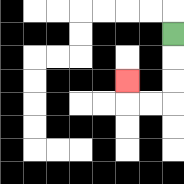{'start': '[7, 1]', 'end': '[5, 3]', 'path_directions': 'D,D,D,L,L,U', 'path_coordinates': '[[7, 1], [7, 2], [7, 3], [7, 4], [6, 4], [5, 4], [5, 3]]'}